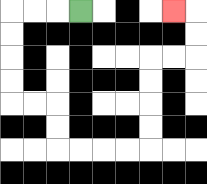{'start': '[3, 0]', 'end': '[7, 0]', 'path_directions': 'L,L,L,D,D,D,D,R,R,D,D,R,R,R,R,U,U,U,U,R,R,U,U,L', 'path_coordinates': '[[3, 0], [2, 0], [1, 0], [0, 0], [0, 1], [0, 2], [0, 3], [0, 4], [1, 4], [2, 4], [2, 5], [2, 6], [3, 6], [4, 6], [5, 6], [6, 6], [6, 5], [6, 4], [6, 3], [6, 2], [7, 2], [8, 2], [8, 1], [8, 0], [7, 0]]'}